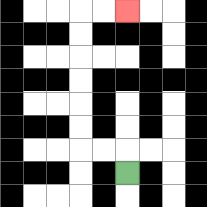{'start': '[5, 7]', 'end': '[5, 0]', 'path_directions': 'U,L,L,U,U,U,U,U,U,R,R', 'path_coordinates': '[[5, 7], [5, 6], [4, 6], [3, 6], [3, 5], [3, 4], [3, 3], [3, 2], [3, 1], [3, 0], [4, 0], [5, 0]]'}